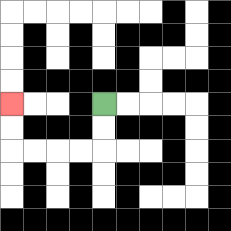{'start': '[4, 4]', 'end': '[0, 4]', 'path_directions': 'D,D,L,L,L,L,U,U', 'path_coordinates': '[[4, 4], [4, 5], [4, 6], [3, 6], [2, 6], [1, 6], [0, 6], [0, 5], [0, 4]]'}